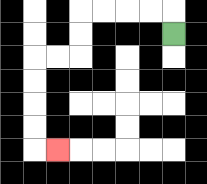{'start': '[7, 1]', 'end': '[2, 6]', 'path_directions': 'U,L,L,L,L,D,D,L,L,D,D,D,D,R', 'path_coordinates': '[[7, 1], [7, 0], [6, 0], [5, 0], [4, 0], [3, 0], [3, 1], [3, 2], [2, 2], [1, 2], [1, 3], [1, 4], [1, 5], [1, 6], [2, 6]]'}